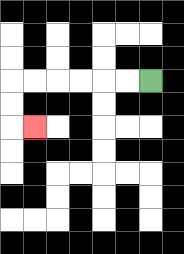{'start': '[6, 3]', 'end': '[1, 5]', 'path_directions': 'L,L,L,L,L,L,D,D,R', 'path_coordinates': '[[6, 3], [5, 3], [4, 3], [3, 3], [2, 3], [1, 3], [0, 3], [0, 4], [0, 5], [1, 5]]'}